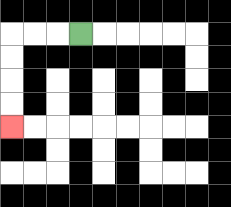{'start': '[3, 1]', 'end': '[0, 5]', 'path_directions': 'L,L,L,D,D,D,D', 'path_coordinates': '[[3, 1], [2, 1], [1, 1], [0, 1], [0, 2], [0, 3], [0, 4], [0, 5]]'}